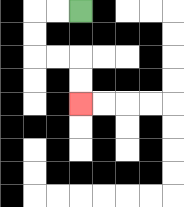{'start': '[3, 0]', 'end': '[3, 4]', 'path_directions': 'L,L,D,D,R,R,D,D', 'path_coordinates': '[[3, 0], [2, 0], [1, 0], [1, 1], [1, 2], [2, 2], [3, 2], [3, 3], [3, 4]]'}